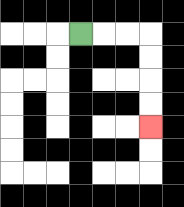{'start': '[3, 1]', 'end': '[6, 5]', 'path_directions': 'R,R,R,D,D,D,D', 'path_coordinates': '[[3, 1], [4, 1], [5, 1], [6, 1], [6, 2], [6, 3], [6, 4], [6, 5]]'}